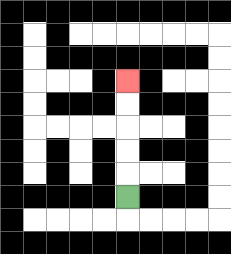{'start': '[5, 8]', 'end': '[5, 3]', 'path_directions': 'U,U,U,U,U', 'path_coordinates': '[[5, 8], [5, 7], [5, 6], [5, 5], [5, 4], [5, 3]]'}